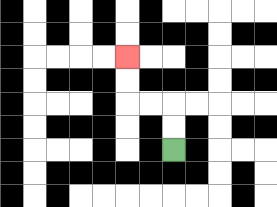{'start': '[7, 6]', 'end': '[5, 2]', 'path_directions': 'U,U,L,L,U,U', 'path_coordinates': '[[7, 6], [7, 5], [7, 4], [6, 4], [5, 4], [5, 3], [5, 2]]'}